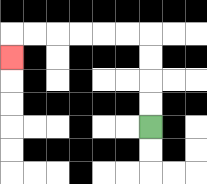{'start': '[6, 5]', 'end': '[0, 2]', 'path_directions': 'U,U,U,U,L,L,L,L,L,L,D', 'path_coordinates': '[[6, 5], [6, 4], [6, 3], [6, 2], [6, 1], [5, 1], [4, 1], [3, 1], [2, 1], [1, 1], [0, 1], [0, 2]]'}